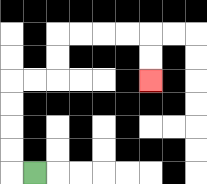{'start': '[1, 7]', 'end': '[6, 3]', 'path_directions': 'L,U,U,U,U,R,R,U,U,R,R,R,R,D,D', 'path_coordinates': '[[1, 7], [0, 7], [0, 6], [0, 5], [0, 4], [0, 3], [1, 3], [2, 3], [2, 2], [2, 1], [3, 1], [4, 1], [5, 1], [6, 1], [6, 2], [6, 3]]'}